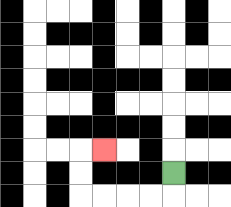{'start': '[7, 7]', 'end': '[4, 6]', 'path_directions': 'D,L,L,L,L,U,U,R', 'path_coordinates': '[[7, 7], [7, 8], [6, 8], [5, 8], [4, 8], [3, 8], [3, 7], [3, 6], [4, 6]]'}